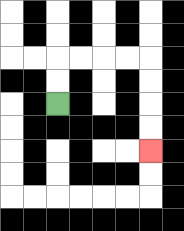{'start': '[2, 4]', 'end': '[6, 6]', 'path_directions': 'U,U,R,R,R,R,D,D,D,D', 'path_coordinates': '[[2, 4], [2, 3], [2, 2], [3, 2], [4, 2], [5, 2], [6, 2], [6, 3], [6, 4], [6, 5], [6, 6]]'}